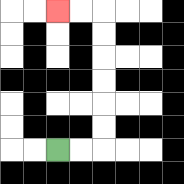{'start': '[2, 6]', 'end': '[2, 0]', 'path_directions': 'R,R,U,U,U,U,U,U,L,L', 'path_coordinates': '[[2, 6], [3, 6], [4, 6], [4, 5], [4, 4], [4, 3], [4, 2], [4, 1], [4, 0], [3, 0], [2, 0]]'}